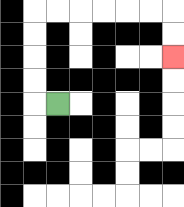{'start': '[2, 4]', 'end': '[7, 2]', 'path_directions': 'L,U,U,U,U,R,R,R,R,R,R,D,D', 'path_coordinates': '[[2, 4], [1, 4], [1, 3], [1, 2], [1, 1], [1, 0], [2, 0], [3, 0], [4, 0], [5, 0], [6, 0], [7, 0], [7, 1], [7, 2]]'}